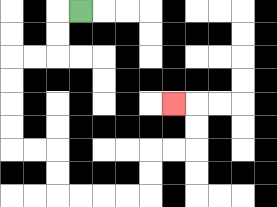{'start': '[3, 0]', 'end': '[7, 4]', 'path_directions': 'L,D,D,L,L,D,D,D,D,R,R,D,D,R,R,R,R,U,U,R,R,U,U,L', 'path_coordinates': '[[3, 0], [2, 0], [2, 1], [2, 2], [1, 2], [0, 2], [0, 3], [0, 4], [0, 5], [0, 6], [1, 6], [2, 6], [2, 7], [2, 8], [3, 8], [4, 8], [5, 8], [6, 8], [6, 7], [6, 6], [7, 6], [8, 6], [8, 5], [8, 4], [7, 4]]'}